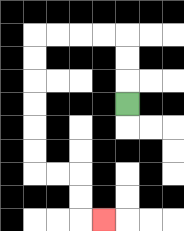{'start': '[5, 4]', 'end': '[4, 9]', 'path_directions': 'U,U,U,L,L,L,L,D,D,D,D,D,D,R,R,D,D,R', 'path_coordinates': '[[5, 4], [5, 3], [5, 2], [5, 1], [4, 1], [3, 1], [2, 1], [1, 1], [1, 2], [1, 3], [1, 4], [1, 5], [1, 6], [1, 7], [2, 7], [3, 7], [3, 8], [3, 9], [4, 9]]'}